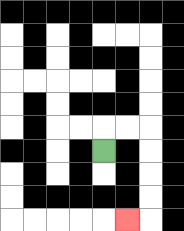{'start': '[4, 6]', 'end': '[5, 9]', 'path_directions': 'U,R,R,D,D,D,D,L', 'path_coordinates': '[[4, 6], [4, 5], [5, 5], [6, 5], [6, 6], [6, 7], [6, 8], [6, 9], [5, 9]]'}